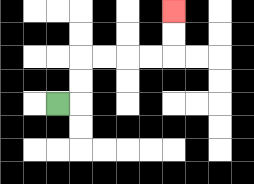{'start': '[2, 4]', 'end': '[7, 0]', 'path_directions': 'R,U,U,R,R,R,R,U,U', 'path_coordinates': '[[2, 4], [3, 4], [3, 3], [3, 2], [4, 2], [5, 2], [6, 2], [7, 2], [7, 1], [7, 0]]'}